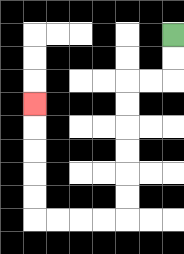{'start': '[7, 1]', 'end': '[1, 4]', 'path_directions': 'D,D,L,L,D,D,D,D,D,D,L,L,L,L,U,U,U,U,U', 'path_coordinates': '[[7, 1], [7, 2], [7, 3], [6, 3], [5, 3], [5, 4], [5, 5], [5, 6], [5, 7], [5, 8], [5, 9], [4, 9], [3, 9], [2, 9], [1, 9], [1, 8], [1, 7], [1, 6], [1, 5], [1, 4]]'}